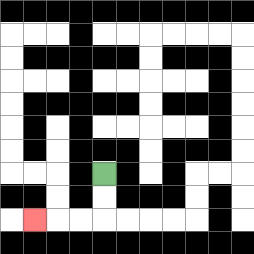{'start': '[4, 7]', 'end': '[1, 9]', 'path_directions': 'D,D,L,L,L', 'path_coordinates': '[[4, 7], [4, 8], [4, 9], [3, 9], [2, 9], [1, 9]]'}